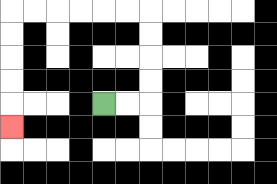{'start': '[4, 4]', 'end': '[0, 5]', 'path_directions': 'R,R,U,U,U,U,L,L,L,L,L,L,D,D,D,D,D', 'path_coordinates': '[[4, 4], [5, 4], [6, 4], [6, 3], [6, 2], [6, 1], [6, 0], [5, 0], [4, 0], [3, 0], [2, 0], [1, 0], [0, 0], [0, 1], [0, 2], [0, 3], [0, 4], [0, 5]]'}